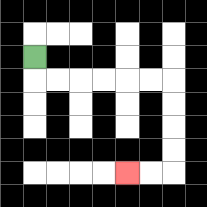{'start': '[1, 2]', 'end': '[5, 7]', 'path_directions': 'D,R,R,R,R,R,R,D,D,D,D,L,L', 'path_coordinates': '[[1, 2], [1, 3], [2, 3], [3, 3], [4, 3], [5, 3], [6, 3], [7, 3], [7, 4], [7, 5], [7, 6], [7, 7], [6, 7], [5, 7]]'}